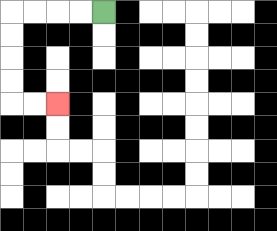{'start': '[4, 0]', 'end': '[2, 4]', 'path_directions': 'L,L,L,L,D,D,D,D,R,R', 'path_coordinates': '[[4, 0], [3, 0], [2, 0], [1, 0], [0, 0], [0, 1], [0, 2], [0, 3], [0, 4], [1, 4], [2, 4]]'}